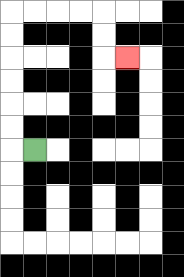{'start': '[1, 6]', 'end': '[5, 2]', 'path_directions': 'L,U,U,U,U,U,U,R,R,R,R,D,D,R', 'path_coordinates': '[[1, 6], [0, 6], [0, 5], [0, 4], [0, 3], [0, 2], [0, 1], [0, 0], [1, 0], [2, 0], [3, 0], [4, 0], [4, 1], [4, 2], [5, 2]]'}